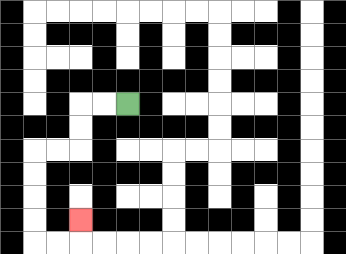{'start': '[5, 4]', 'end': '[3, 9]', 'path_directions': 'L,L,D,D,L,L,D,D,D,D,R,R,U', 'path_coordinates': '[[5, 4], [4, 4], [3, 4], [3, 5], [3, 6], [2, 6], [1, 6], [1, 7], [1, 8], [1, 9], [1, 10], [2, 10], [3, 10], [3, 9]]'}